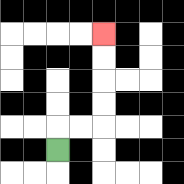{'start': '[2, 6]', 'end': '[4, 1]', 'path_directions': 'U,R,R,U,U,U,U', 'path_coordinates': '[[2, 6], [2, 5], [3, 5], [4, 5], [4, 4], [4, 3], [4, 2], [4, 1]]'}